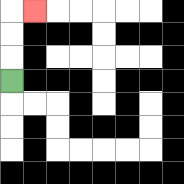{'start': '[0, 3]', 'end': '[1, 0]', 'path_directions': 'U,U,U,R', 'path_coordinates': '[[0, 3], [0, 2], [0, 1], [0, 0], [1, 0]]'}